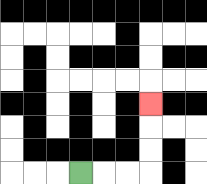{'start': '[3, 7]', 'end': '[6, 4]', 'path_directions': 'R,R,R,U,U,U', 'path_coordinates': '[[3, 7], [4, 7], [5, 7], [6, 7], [6, 6], [6, 5], [6, 4]]'}